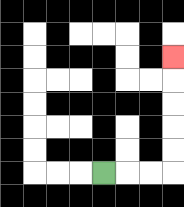{'start': '[4, 7]', 'end': '[7, 2]', 'path_directions': 'R,R,R,U,U,U,U,U', 'path_coordinates': '[[4, 7], [5, 7], [6, 7], [7, 7], [7, 6], [7, 5], [7, 4], [7, 3], [7, 2]]'}